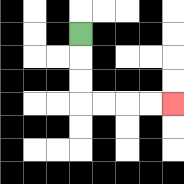{'start': '[3, 1]', 'end': '[7, 4]', 'path_directions': 'D,D,D,R,R,R,R', 'path_coordinates': '[[3, 1], [3, 2], [3, 3], [3, 4], [4, 4], [5, 4], [6, 4], [7, 4]]'}